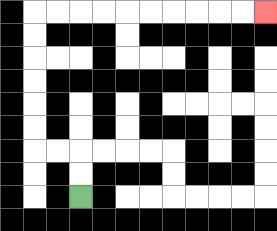{'start': '[3, 8]', 'end': '[11, 0]', 'path_directions': 'U,U,L,L,U,U,U,U,U,U,R,R,R,R,R,R,R,R,R,R', 'path_coordinates': '[[3, 8], [3, 7], [3, 6], [2, 6], [1, 6], [1, 5], [1, 4], [1, 3], [1, 2], [1, 1], [1, 0], [2, 0], [3, 0], [4, 0], [5, 0], [6, 0], [7, 0], [8, 0], [9, 0], [10, 0], [11, 0]]'}